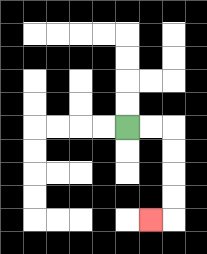{'start': '[5, 5]', 'end': '[6, 9]', 'path_directions': 'R,R,D,D,D,D,L', 'path_coordinates': '[[5, 5], [6, 5], [7, 5], [7, 6], [7, 7], [7, 8], [7, 9], [6, 9]]'}